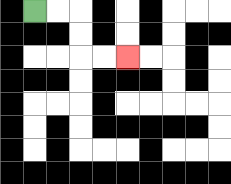{'start': '[1, 0]', 'end': '[5, 2]', 'path_directions': 'R,R,D,D,R,R', 'path_coordinates': '[[1, 0], [2, 0], [3, 0], [3, 1], [3, 2], [4, 2], [5, 2]]'}